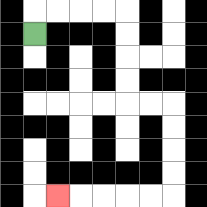{'start': '[1, 1]', 'end': '[2, 8]', 'path_directions': 'U,R,R,R,R,D,D,D,D,R,R,D,D,D,D,L,L,L,L,L', 'path_coordinates': '[[1, 1], [1, 0], [2, 0], [3, 0], [4, 0], [5, 0], [5, 1], [5, 2], [5, 3], [5, 4], [6, 4], [7, 4], [7, 5], [7, 6], [7, 7], [7, 8], [6, 8], [5, 8], [4, 8], [3, 8], [2, 8]]'}